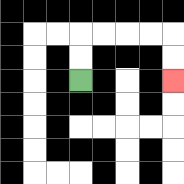{'start': '[3, 3]', 'end': '[7, 3]', 'path_directions': 'U,U,R,R,R,R,D,D', 'path_coordinates': '[[3, 3], [3, 2], [3, 1], [4, 1], [5, 1], [6, 1], [7, 1], [7, 2], [7, 3]]'}